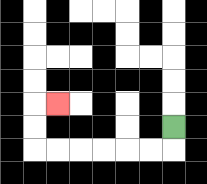{'start': '[7, 5]', 'end': '[2, 4]', 'path_directions': 'D,L,L,L,L,L,L,U,U,R', 'path_coordinates': '[[7, 5], [7, 6], [6, 6], [5, 6], [4, 6], [3, 6], [2, 6], [1, 6], [1, 5], [1, 4], [2, 4]]'}